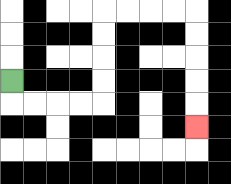{'start': '[0, 3]', 'end': '[8, 5]', 'path_directions': 'D,R,R,R,R,U,U,U,U,R,R,R,R,D,D,D,D,D', 'path_coordinates': '[[0, 3], [0, 4], [1, 4], [2, 4], [3, 4], [4, 4], [4, 3], [4, 2], [4, 1], [4, 0], [5, 0], [6, 0], [7, 0], [8, 0], [8, 1], [8, 2], [8, 3], [8, 4], [8, 5]]'}